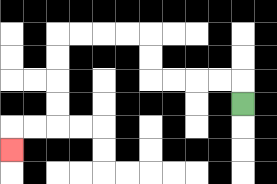{'start': '[10, 4]', 'end': '[0, 6]', 'path_directions': 'U,L,L,L,L,U,U,L,L,L,L,D,D,D,D,L,L,D', 'path_coordinates': '[[10, 4], [10, 3], [9, 3], [8, 3], [7, 3], [6, 3], [6, 2], [6, 1], [5, 1], [4, 1], [3, 1], [2, 1], [2, 2], [2, 3], [2, 4], [2, 5], [1, 5], [0, 5], [0, 6]]'}